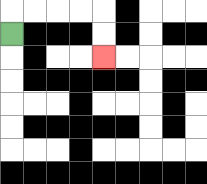{'start': '[0, 1]', 'end': '[4, 2]', 'path_directions': 'U,R,R,R,R,D,D', 'path_coordinates': '[[0, 1], [0, 0], [1, 0], [2, 0], [3, 0], [4, 0], [4, 1], [4, 2]]'}